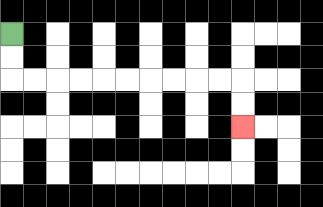{'start': '[0, 1]', 'end': '[10, 5]', 'path_directions': 'D,D,R,R,R,R,R,R,R,R,R,R,D,D', 'path_coordinates': '[[0, 1], [0, 2], [0, 3], [1, 3], [2, 3], [3, 3], [4, 3], [5, 3], [6, 3], [7, 3], [8, 3], [9, 3], [10, 3], [10, 4], [10, 5]]'}